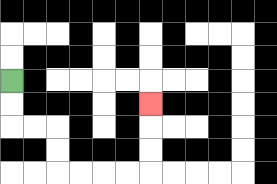{'start': '[0, 3]', 'end': '[6, 4]', 'path_directions': 'D,D,R,R,D,D,R,R,R,R,U,U,U', 'path_coordinates': '[[0, 3], [0, 4], [0, 5], [1, 5], [2, 5], [2, 6], [2, 7], [3, 7], [4, 7], [5, 7], [6, 7], [6, 6], [6, 5], [6, 4]]'}